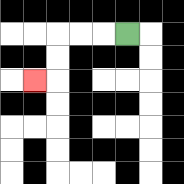{'start': '[5, 1]', 'end': '[1, 3]', 'path_directions': 'L,L,L,D,D,L', 'path_coordinates': '[[5, 1], [4, 1], [3, 1], [2, 1], [2, 2], [2, 3], [1, 3]]'}